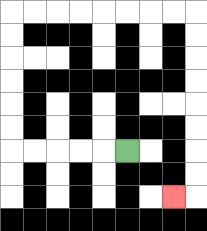{'start': '[5, 6]', 'end': '[7, 8]', 'path_directions': 'L,L,L,L,L,U,U,U,U,U,U,R,R,R,R,R,R,R,R,D,D,D,D,D,D,D,D,L', 'path_coordinates': '[[5, 6], [4, 6], [3, 6], [2, 6], [1, 6], [0, 6], [0, 5], [0, 4], [0, 3], [0, 2], [0, 1], [0, 0], [1, 0], [2, 0], [3, 0], [4, 0], [5, 0], [6, 0], [7, 0], [8, 0], [8, 1], [8, 2], [8, 3], [8, 4], [8, 5], [8, 6], [8, 7], [8, 8], [7, 8]]'}